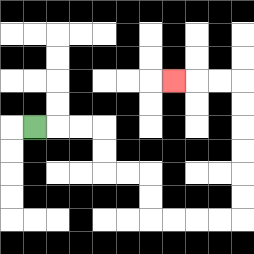{'start': '[1, 5]', 'end': '[7, 3]', 'path_directions': 'R,R,R,D,D,R,R,D,D,R,R,R,R,U,U,U,U,U,U,L,L,L', 'path_coordinates': '[[1, 5], [2, 5], [3, 5], [4, 5], [4, 6], [4, 7], [5, 7], [6, 7], [6, 8], [6, 9], [7, 9], [8, 9], [9, 9], [10, 9], [10, 8], [10, 7], [10, 6], [10, 5], [10, 4], [10, 3], [9, 3], [8, 3], [7, 3]]'}